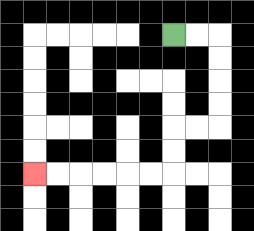{'start': '[7, 1]', 'end': '[1, 7]', 'path_directions': 'R,R,D,D,D,D,L,L,D,D,L,L,L,L,L,L', 'path_coordinates': '[[7, 1], [8, 1], [9, 1], [9, 2], [9, 3], [9, 4], [9, 5], [8, 5], [7, 5], [7, 6], [7, 7], [6, 7], [5, 7], [4, 7], [3, 7], [2, 7], [1, 7]]'}